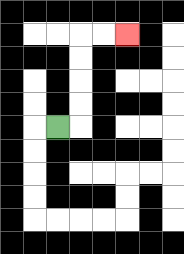{'start': '[2, 5]', 'end': '[5, 1]', 'path_directions': 'R,U,U,U,U,R,R', 'path_coordinates': '[[2, 5], [3, 5], [3, 4], [3, 3], [3, 2], [3, 1], [4, 1], [5, 1]]'}